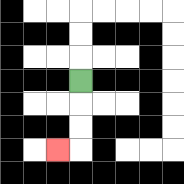{'start': '[3, 3]', 'end': '[2, 6]', 'path_directions': 'D,D,D,L', 'path_coordinates': '[[3, 3], [3, 4], [3, 5], [3, 6], [2, 6]]'}